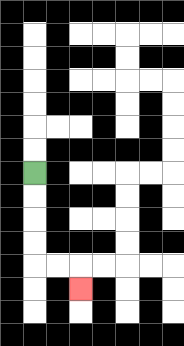{'start': '[1, 7]', 'end': '[3, 12]', 'path_directions': 'D,D,D,D,R,R,D', 'path_coordinates': '[[1, 7], [1, 8], [1, 9], [1, 10], [1, 11], [2, 11], [3, 11], [3, 12]]'}